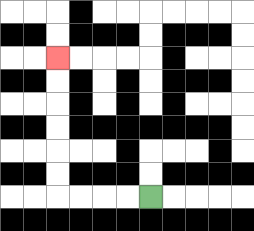{'start': '[6, 8]', 'end': '[2, 2]', 'path_directions': 'L,L,L,L,U,U,U,U,U,U', 'path_coordinates': '[[6, 8], [5, 8], [4, 8], [3, 8], [2, 8], [2, 7], [2, 6], [2, 5], [2, 4], [2, 3], [2, 2]]'}